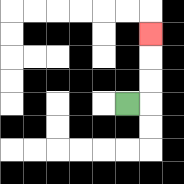{'start': '[5, 4]', 'end': '[6, 1]', 'path_directions': 'R,U,U,U', 'path_coordinates': '[[5, 4], [6, 4], [6, 3], [6, 2], [6, 1]]'}